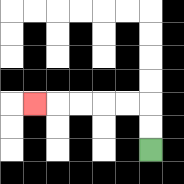{'start': '[6, 6]', 'end': '[1, 4]', 'path_directions': 'U,U,L,L,L,L,L', 'path_coordinates': '[[6, 6], [6, 5], [6, 4], [5, 4], [4, 4], [3, 4], [2, 4], [1, 4]]'}